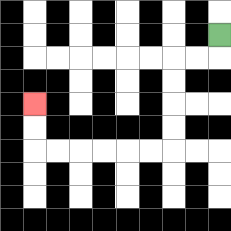{'start': '[9, 1]', 'end': '[1, 4]', 'path_directions': 'D,L,L,D,D,D,D,L,L,L,L,L,L,U,U', 'path_coordinates': '[[9, 1], [9, 2], [8, 2], [7, 2], [7, 3], [7, 4], [7, 5], [7, 6], [6, 6], [5, 6], [4, 6], [3, 6], [2, 6], [1, 6], [1, 5], [1, 4]]'}